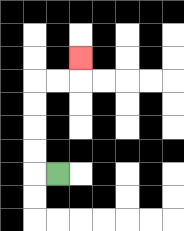{'start': '[2, 7]', 'end': '[3, 2]', 'path_directions': 'L,U,U,U,U,R,R,U', 'path_coordinates': '[[2, 7], [1, 7], [1, 6], [1, 5], [1, 4], [1, 3], [2, 3], [3, 3], [3, 2]]'}